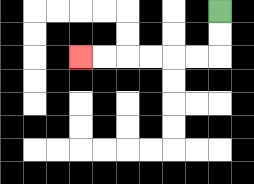{'start': '[9, 0]', 'end': '[3, 2]', 'path_directions': 'D,D,L,L,L,L,L,L', 'path_coordinates': '[[9, 0], [9, 1], [9, 2], [8, 2], [7, 2], [6, 2], [5, 2], [4, 2], [3, 2]]'}